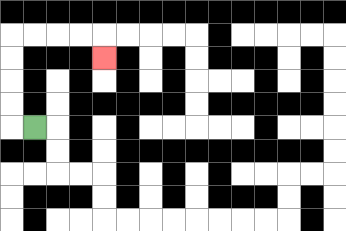{'start': '[1, 5]', 'end': '[4, 2]', 'path_directions': 'L,U,U,U,U,R,R,R,R,D', 'path_coordinates': '[[1, 5], [0, 5], [0, 4], [0, 3], [0, 2], [0, 1], [1, 1], [2, 1], [3, 1], [4, 1], [4, 2]]'}